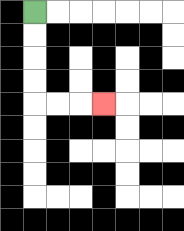{'start': '[1, 0]', 'end': '[4, 4]', 'path_directions': 'D,D,D,D,R,R,R', 'path_coordinates': '[[1, 0], [1, 1], [1, 2], [1, 3], [1, 4], [2, 4], [3, 4], [4, 4]]'}